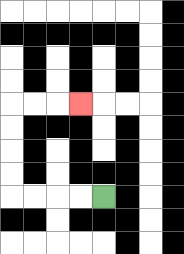{'start': '[4, 8]', 'end': '[3, 4]', 'path_directions': 'L,L,L,L,U,U,U,U,R,R,R', 'path_coordinates': '[[4, 8], [3, 8], [2, 8], [1, 8], [0, 8], [0, 7], [0, 6], [0, 5], [0, 4], [1, 4], [2, 4], [3, 4]]'}